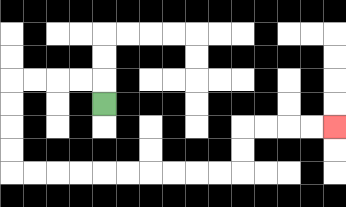{'start': '[4, 4]', 'end': '[14, 5]', 'path_directions': 'U,L,L,L,L,D,D,D,D,R,R,R,R,R,R,R,R,R,R,U,U,R,R,R,R', 'path_coordinates': '[[4, 4], [4, 3], [3, 3], [2, 3], [1, 3], [0, 3], [0, 4], [0, 5], [0, 6], [0, 7], [1, 7], [2, 7], [3, 7], [4, 7], [5, 7], [6, 7], [7, 7], [8, 7], [9, 7], [10, 7], [10, 6], [10, 5], [11, 5], [12, 5], [13, 5], [14, 5]]'}